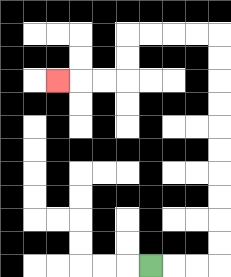{'start': '[6, 11]', 'end': '[2, 3]', 'path_directions': 'R,R,R,U,U,U,U,U,U,U,U,U,U,L,L,L,L,D,D,L,L,L', 'path_coordinates': '[[6, 11], [7, 11], [8, 11], [9, 11], [9, 10], [9, 9], [9, 8], [9, 7], [9, 6], [9, 5], [9, 4], [9, 3], [9, 2], [9, 1], [8, 1], [7, 1], [6, 1], [5, 1], [5, 2], [5, 3], [4, 3], [3, 3], [2, 3]]'}